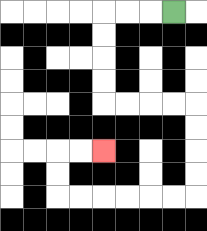{'start': '[7, 0]', 'end': '[4, 6]', 'path_directions': 'L,L,L,D,D,D,D,R,R,R,R,D,D,D,D,L,L,L,L,L,L,U,U,R,R', 'path_coordinates': '[[7, 0], [6, 0], [5, 0], [4, 0], [4, 1], [4, 2], [4, 3], [4, 4], [5, 4], [6, 4], [7, 4], [8, 4], [8, 5], [8, 6], [8, 7], [8, 8], [7, 8], [6, 8], [5, 8], [4, 8], [3, 8], [2, 8], [2, 7], [2, 6], [3, 6], [4, 6]]'}